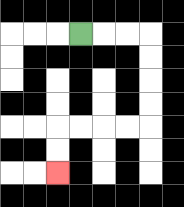{'start': '[3, 1]', 'end': '[2, 7]', 'path_directions': 'R,R,R,D,D,D,D,L,L,L,L,D,D', 'path_coordinates': '[[3, 1], [4, 1], [5, 1], [6, 1], [6, 2], [6, 3], [6, 4], [6, 5], [5, 5], [4, 5], [3, 5], [2, 5], [2, 6], [2, 7]]'}